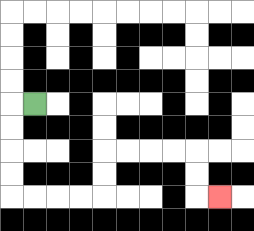{'start': '[1, 4]', 'end': '[9, 8]', 'path_directions': 'L,D,D,D,D,R,R,R,R,U,U,R,R,R,R,D,D,R', 'path_coordinates': '[[1, 4], [0, 4], [0, 5], [0, 6], [0, 7], [0, 8], [1, 8], [2, 8], [3, 8], [4, 8], [4, 7], [4, 6], [5, 6], [6, 6], [7, 6], [8, 6], [8, 7], [8, 8], [9, 8]]'}